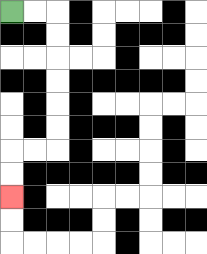{'start': '[0, 0]', 'end': '[0, 8]', 'path_directions': 'R,R,D,D,D,D,D,D,L,L,D,D', 'path_coordinates': '[[0, 0], [1, 0], [2, 0], [2, 1], [2, 2], [2, 3], [2, 4], [2, 5], [2, 6], [1, 6], [0, 6], [0, 7], [0, 8]]'}